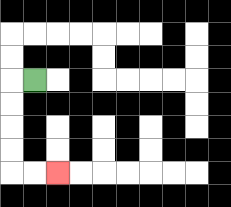{'start': '[1, 3]', 'end': '[2, 7]', 'path_directions': 'L,D,D,D,D,R,R', 'path_coordinates': '[[1, 3], [0, 3], [0, 4], [0, 5], [0, 6], [0, 7], [1, 7], [2, 7]]'}